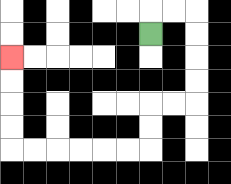{'start': '[6, 1]', 'end': '[0, 2]', 'path_directions': 'U,R,R,D,D,D,D,L,L,D,D,L,L,L,L,L,L,U,U,U,U', 'path_coordinates': '[[6, 1], [6, 0], [7, 0], [8, 0], [8, 1], [8, 2], [8, 3], [8, 4], [7, 4], [6, 4], [6, 5], [6, 6], [5, 6], [4, 6], [3, 6], [2, 6], [1, 6], [0, 6], [0, 5], [0, 4], [0, 3], [0, 2]]'}